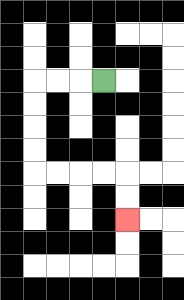{'start': '[4, 3]', 'end': '[5, 9]', 'path_directions': 'L,L,L,D,D,D,D,R,R,R,R,D,D', 'path_coordinates': '[[4, 3], [3, 3], [2, 3], [1, 3], [1, 4], [1, 5], [1, 6], [1, 7], [2, 7], [3, 7], [4, 7], [5, 7], [5, 8], [5, 9]]'}